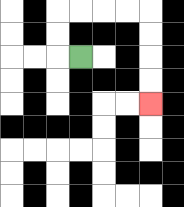{'start': '[3, 2]', 'end': '[6, 4]', 'path_directions': 'L,U,U,R,R,R,R,D,D,D,D', 'path_coordinates': '[[3, 2], [2, 2], [2, 1], [2, 0], [3, 0], [4, 0], [5, 0], [6, 0], [6, 1], [6, 2], [6, 3], [6, 4]]'}